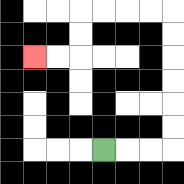{'start': '[4, 6]', 'end': '[1, 2]', 'path_directions': 'R,R,R,U,U,U,U,U,U,L,L,L,L,D,D,L,L', 'path_coordinates': '[[4, 6], [5, 6], [6, 6], [7, 6], [7, 5], [7, 4], [7, 3], [7, 2], [7, 1], [7, 0], [6, 0], [5, 0], [4, 0], [3, 0], [3, 1], [3, 2], [2, 2], [1, 2]]'}